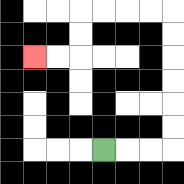{'start': '[4, 6]', 'end': '[1, 2]', 'path_directions': 'R,R,R,U,U,U,U,U,U,L,L,L,L,D,D,L,L', 'path_coordinates': '[[4, 6], [5, 6], [6, 6], [7, 6], [7, 5], [7, 4], [7, 3], [7, 2], [7, 1], [7, 0], [6, 0], [5, 0], [4, 0], [3, 0], [3, 1], [3, 2], [2, 2], [1, 2]]'}